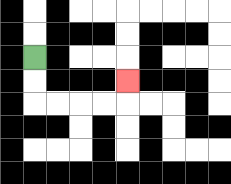{'start': '[1, 2]', 'end': '[5, 3]', 'path_directions': 'D,D,R,R,R,R,U', 'path_coordinates': '[[1, 2], [1, 3], [1, 4], [2, 4], [3, 4], [4, 4], [5, 4], [5, 3]]'}